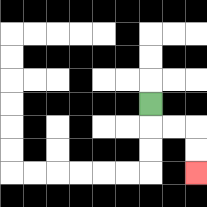{'start': '[6, 4]', 'end': '[8, 7]', 'path_directions': 'D,R,R,D,D', 'path_coordinates': '[[6, 4], [6, 5], [7, 5], [8, 5], [8, 6], [8, 7]]'}